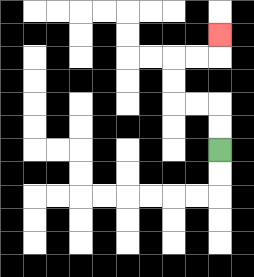{'start': '[9, 6]', 'end': '[9, 1]', 'path_directions': 'U,U,L,L,U,U,R,R,U', 'path_coordinates': '[[9, 6], [9, 5], [9, 4], [8, 4], [7, 4], [7, 3], [7, 2], [8, 2], [9, 2], [9, 1]]'}